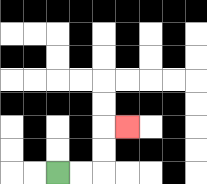{'start': '[2, 7]', 'end': '[5, 5]', 'path_directions': 'R,R,U,U,R', 'path_coordinates': '[[2, 7], [3, 7], [4, 7], [4, 6], [4, 5], [5, 5]]'}